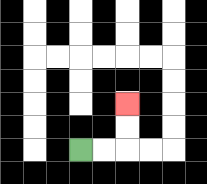{'start': '[3, 6]', 'end': '[5, 4]', 'path_directions': 'R,R,U,U', 'path_coordinates': '[[3, 6], [4, 6], [5, 6], [5, 5], [5, 4]]'}